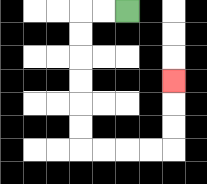{'start': '[5, 0]', 'end': '[7, 3]', 'path_directions': 'L,L,D,D,D,D,D,D,R,R,R,R,U,U,U', 'path_coordinates': '[[5, 0], [4, 0], [3, 0], [3, 1], [3, 2], [3, 3], [3, 4], [3, 5], [3, 6], [4, 6], [5, 6], [6, 6], [7, 6], [7, 5], [7, 4], [7, 3]]'}